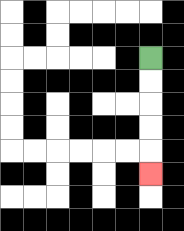{'start': '[6, 2]', 'end': '[6, 7]', 'path_directions': 'D,D,D,D,D', 'path_coordinates': '[[6, 2], [6, 3], [6, 4], [6, 5], [6, 6], [6, 7]]'}